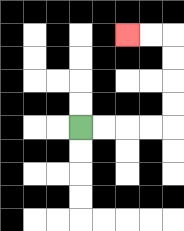{'start': '[3, 5]', 'end': '[5, 1]', 'path_directions': 'R,R,R,R,U,U,U,U,L,L', 'path_coordinates': '[[3, 5], [4, 5], [5, 5], [6, 5], [7, 5], [7, 4], [7, 3], [7, 2], [7, 1], [6, 1], [5, 1]]'}